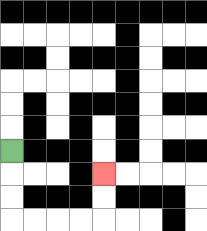{'start': '[0, 6]', 'end': '[4, 7]', 'path_directions': 'D,D,D,R,R,R,R,U,U', 'path_coordinates': '[[0, 6], [0, 7], [0, 8], [0, 9], [1, 9], [2, 9], [3, 9], [4, 9], [4, 8], [4, 7]]'}